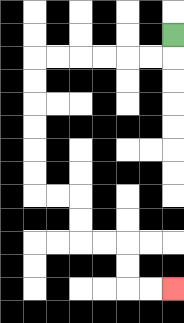{'start': '[7, 1]', 'end': '[7, 12]', 'path_directions': 'D,L,L,L,L,L,L,D,D,D,D,D,D,R,R,D,D,R,R,D,D,R,R', 'path_coordinates': '[[7, 1], [7, 2], [6, 2], [5, 2], [4, 2], [3, 2], [2, 2], [1, 2], [1, 3], [1, 4], [1, 5], [1, 6], [1, 7], [1, 8], [2, 8], [3, 8], [3, 9], [3, 10], [4, 10], [5, 10], [5, 11], [5, 12], [6, 12], [7, 12]]'}